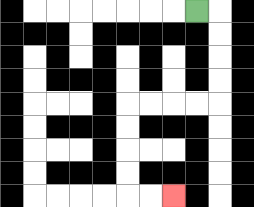{'start': '[8, 0]', 'end': '[7, 8]', 'path_directions': 'R,D,D,D,D,L,L,L,L,D,D,D,D,R,R', 'path_coordinates': '[[8, 0], [9, 0], [9, 1], [9, 2], [9, 3], [9, 4], [8, 4], [7, 4], [6, 4], [5, 4], [5, 5], [5, 6], [5, 7], [5, 8], [6, 8], [7, 8]]'}